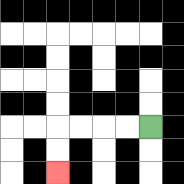{'start': '[6, 5]', 'end': '[2, 7]', 'path_directions': 'L,L,L,L,D,D', 'path_coordinates': '[[6, 5], [5, 5], [4, 5], [3, 5], [2, 5], [2, 6], [2, 7]]'}